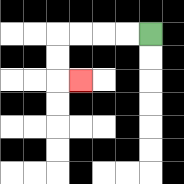{'start': '[6, 1]', 'end': '[3, 3]', 'path_directions': 'L,L,L,L,D,D,R', 'path_coordinates': '[[6, 1], [5, 1], [4, 1], [3, 1], [2, 1], [2, 2], [2, 3], [3, 3]]'}